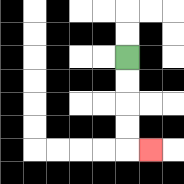{'start': '[5, 2]', 'end': '[6, 6]', 'path_directions': 'D,D,D,D,R', 'path_coordinates': '[[5, 2], [5, 3], [5, 4], [5, 5], [5, 6], [6, 6]]'}